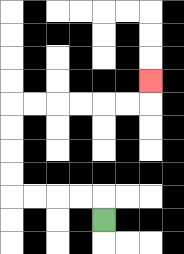{'start': '[4, 9]', 'end': '[6, 3]', 'path_directions': 'U,L,L,L,L,U,U,U,U,R,R,R,R,R,R,U', 'path_coordinates': '[[4, 9], [4, 8], [3, 8], [2, 8], [1, 8], [0, 8], [0, 7], [0, 6], [0, 5], [0, 4], [1, 4], [2, 4], [3, 4], [4, 4], [5, 4], [6, 4], [6, 3]]'}